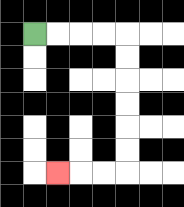{'start': '[1, 1]', 'end': '[2, 7]', 'path_directions': 'R,R,R,R,D,D,D,D,D,D,L,L,L', 'path_coordinates': '[[1, 1], [2, 1], [3, 1], [4, 1], [5, 1], [5, 2], [5, 3], [5, 4], [5, 5], [5, 6], [5, 7], [4, 7], [3, 7], [2, 7]]'}